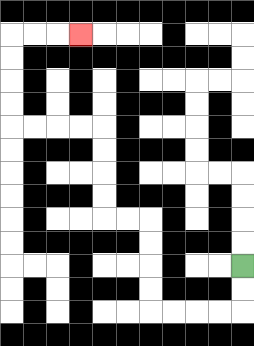{'start': '[10, 11]', 'end': '[3, 1]', 'path_directions': 'D,D,L,L,L,L,U,U,U,U,L,L,U,U,U,U,L,L,L,L,U,U,U,U,R,R,R', 'path_coordinates': '[[10, 11], [10, 12], [10, 13], [9, 13], [8, 13], [7, 13], [6, 13], [6, 12], [6, 11], [6, 10], [6, 9], [5, 9], [4, 9], [4, 8], [4, 7], [4, 6], [4, 5], [3, 5], [2, 5], [1, 5], [0, 5], [0, 4], [0, 3], [0, 2], [0, 1], [1, 1], [2, 1], [3, 1]]'}